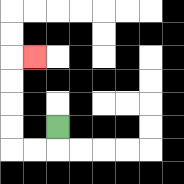{'start': '[2, 5]', 'end': '[1, 2]', 'path_directions': 'D,L,L,U,U,U,U,R', 'path_coordinates': '[[2, 5], [2, 6], [1, 6], [0, 6], [0, 5], [0, 4], [0, 3], [0, 2], [1, 2]]'}